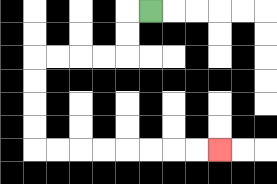{'start': '[6, 0]', 'end': '[9, 6]', 'path_directions': 'L,D,D,L,L,L,L,D,D,D,D,R,R,R,R,R,R,R,R', 'path_coordinates': '[[6, 0], [5, 0], [5, 1], [5, 2], [4, 2], [3, 2], [2, 2], [1, 2], [1, 3], [1, 4], [1, 5], [1, 6], [2, 6], [3, 6], [4, 6], [5, 6], [6, 6], [7, 6], [8, 6], [9, 6]]'}